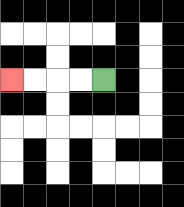{'start': '[4, 3]', 'end': '[0, 3]', 'path_directions': 'L,L,L,L', 'path_coordinates': '[[4, 3], [3, 3], [2, 3], [1, 3], [0, 3]]'}